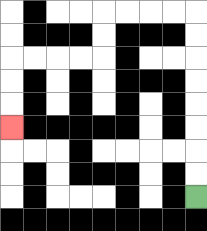{'start': '[8, 8]', 'end': '[0, 5]', 'path_directions': 'U,U,U,U,U,U,U,U,L,L,L,L,D,D,L,L,L,L,D,D,D', 'path_coordinates': '[[8, 8], [8, 7], [8, 6], [8, 5], [8, 4], [8, 3], [8, 2], [8, 1], [8, 0], [7, 0], [6, 0], [5, 0], [4, 0], [4, 1], [4, 2], [3, 2], [2, 2], [1, 2], [0, 2], [0, 3], [0, 4], [0, 5]]'}